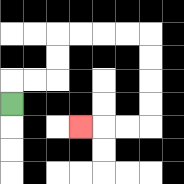{'start': '[0, 4]', 'end': '[3, 5]', 'path_directions': 'U,R,R,U,U,R,R,R,R,D,D,D,D,L,L,L', 'path_coordinates': '[[0, 4], [0, 3], [1, 3], [2, 3], [2, 2], [2, 1], [3, 1], [4, 1], [5, 1], [6, 1], [6, 2], [6, 3], [6, 4], [6, 5], [5, 5], [4, 5], [3, 5]]'}